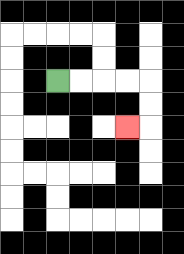{'start': '[2, 3]', 'end': '[5, 5]', 'path_directions': 'R,R,R,R,D,D,L', 'path_coordinates': '[[2, 3], [3, 3], [4, 3], [5, 3], [6, 3], [6, 4], [6, 5], [5, 5]]'}